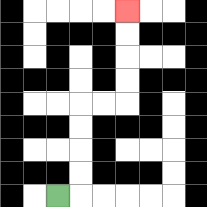{'start': '[2, 8]', 'end': '[5, 0]', 'path_directions': 'R,U,U,U,U,R,R,U,U,U,U', 'path_coordinates': '[[2, 8], [3, 8], [3, 7], [3, 6], [3, 5], [3, 4], [4, 4], [5, 4], [5, 3], [5, 2], [5, 1], [5, 0]]'}